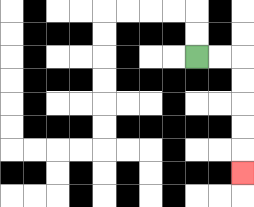{'start': '[8, 2]', 'end': '[10, 7]', 'path_directions': 'R,R,D,D,D,D,D', 'path_coordinates': '[[8, 2], [9, 2], [10, 2], [10, 3], [10, 4], [10, 5], [10, 6], [10, 7]]'}